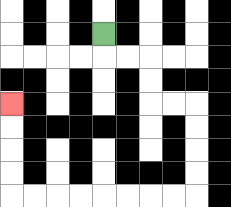{'start': '[4, 1]', 'end': '[0, 4]', 'path_directions': 'D,R,R,D,D,R,R,D,D,D,D,L,L,L,L,L,L,L,L,U,U,U,U', 'path_coordinates': '[[4, 1], [4, 2], [5, 2], [6, 2], [6, 3], [6, 4], [7, 4], [8, 4], [8, 5], [8, 6], [8, 7], [8, 8], [7, 8], [6, 8], [5, 8], [4, 8], [3, 8], [2, 8], [1, 8], [0, 8], [0, 7], [0, 6], [0, 5], [0, 4]]'}